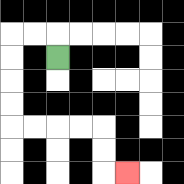{'start': '[2, 2]', 'end': '[5, 7]', 'path_directions': 'U,L,L,D,D,D,D,R,R,R,R,D,D,R', 'path_coordinates': '[[2, 2], [2, 1], [1, 1], [0, 1], [0, 2], [0, 3], [0, 4], [0, 5], [1, 5], [2, 5], [3, 5], [4, 5], [4, 6], [4, 7], [5, 7]]'}